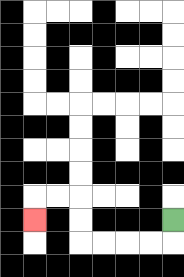{'start': '[7, 9]', 'end': '[1, 9]', 'path_directions': 'D,L,L,L,L,U,U,L,L,D', 'path_coordinates': '[[7, 9], [7, 10], [6, 10], [5, 10], [4, 10], [3, 10], [3, 9], [3, 8], [2, 8], [1, 8], [1, 9]]'}